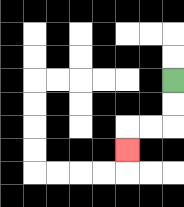{'start': '[7, 3]', 'end': '[5, 6]', 'path_directions': 'D,D,L,L,D', 'path_coordinates': '[[7, 3], [7, 4], [7, 5], [6, 5], [5, 5], [5, 6]]'}